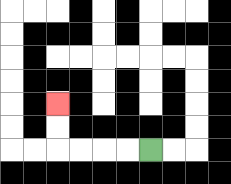{'start': '[6, 6]', 'end': '[2, 4]', 'path_directions': 'L,L,L,L,U,U', 'path_coordinates': '[[6, 6], [5, 6], [4, 6], [3, 6], [2, 6], [2, 5], [2, 4]]'}